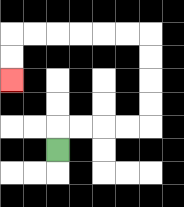{'start': '[2, 6]', 'end': '[0, 3]', 'path_directions': 'U,R,R,R,R,U,U,U,U,L,L,L,L,L,L,D,D', 'path_coordinates': '[[2, 6], [2, 5], [3, 5], [4, 5], [5, 5], [6, 5], [6, 4], [6, 3], [6, 2], [6, 1], [5, 1], [4, 1], [3, 1], [2, 1], [1, 1], [0, 1], [0, 2], [0, 3]]'}